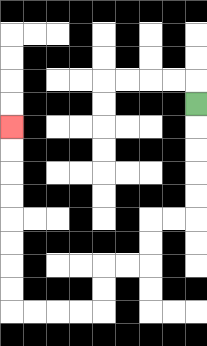{'start': '[8, 4]', 'end': '[0, 5]', 'path_directions': 'D,D,D,D,D,L,L,D,D,L,L,D,D,L,L,L,L,U,U,U,U,U,U,U,U', 'path_coordinates': '[[8, 4], [8, 5], [8, 6], [8, 7], [8, 8], [8, 9], [7, 9], [6, 9], [6, 10], [6, 11], [5, 11], [4, 11], [4, 12], [4, 13], [3, 13], [2, 13], [1, 13], [0, 13], [0, 12], [0, 11], [0, 10], [0, 9], [0, 8], [0, 7], [0, 6], [0, 5]]'}